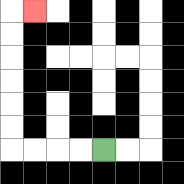{'start': '[4, 6]', 'end': '[1, 0]', 'path_directions': 'L,L,L,L,U,U,U,U,U,U,R', 'path_coordinates': '[[4, 6], [3, 6], [2, 6], [1, 6], [0, 6], [0, 5], [0, 4], [0, 3], [0, 2], [0, 1], [0, 0], [1, 0]]'}